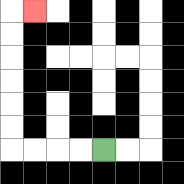{'start': '[4, 6]', 'end': '[1, 0]', 'path_directions': 'L,L,L,L,U,U,U,U,U,U,R', 'path_coordinates': '[[4, 6], [3, 6], [2, 6], [1, 6], [0, 6], [0, 5], [0, 4], [0, 3], [0, 2], [0, 1], [0, 0], [1, 0]]'}